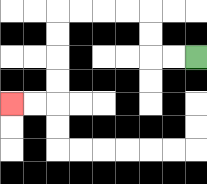{'start': '[8, 2]', 'end': '[0, 4]', 'path_directions': 'L,L,U,U,L,L,L,L,D,D,D,D,L,L', 'path_coordinates': '[[8, 2], [7, 2], [6, 2], [6, 1], [6, 0], [5, 0], [4, 0], [3, 0], [2, 0], [2, 1], [2, 2], [2, 3], [2, 4], [1, 4], [0, 4]]'}